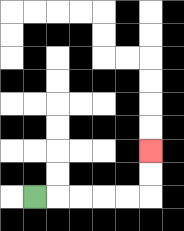{'start': '[1, 8]', 'end': '[6, 6]', 'path_directions': 'R,R,R,R,R,U,U', 'path_coordinates': '[[1, 8], [2, 8], [3, 8], [4, 8], [5, 8], [6, 8], [6, 7], [6, 6]]'}